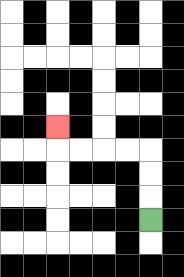{'start': '[6, 9]', 'end': '[2, 5]', 'path_directions': 'U,U,U,L,L,L,L,U', 'path_coordinates': '[[6, 9], [6, 8], [6, 7], [6, 6], [5, 6], [4, 6], [3, 6], [2, 6], [2, 5]]'}